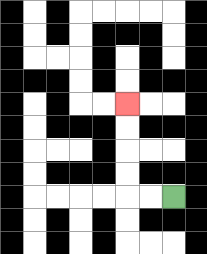{'start': '[7, 8]', 'end': '[5, 4]', 'path_directions': 'L,L,U,U,U,U', 'path_coordinates': '[[7, 8], [6, 8], [5, 8], [5, 7], [5, 6], [5, 5], [5, 4]]'}